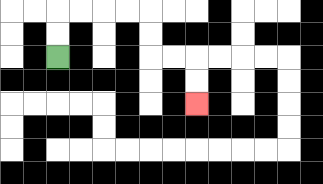{'start': '[2, 2]', 'end': '[8, 4]', 'path_directions': 'U,U,R,R,R,R,D,D,R,R,D,D', 'path_coordinates': '[[2, 2], [2, 1], [2, 0], [3, 0], [4, 0], [5, 0], [6, 0], [6, 1], [6, 2], [7, 2], [8, 2], [8, 3], [8, 4]]'}